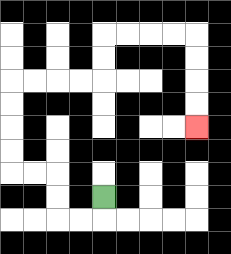{'start': '[4, 8]', 'end': '[8, 5]', 'path_directions': 'D,L,L,U,U,L,L,U,U,U,U,R,R,R,R,U,U,R,R,R,R,D,D,D,D', 'path_coordinates': '[[4, 8], [4, 9], [3, 9], [2, 9], [2, 8], [2, 7], [1, 7], [0, 7], [0, 6], [0, 5], [0, 4], [0, 3], [1, 3], [2, 3], [3, 3], [4, 3], [4, 2], [4, 1], [5, 1], [6, 1], [7, 1], [8, 1], [8, 2], [8, 3], [8, 4], [8, 5]]'}